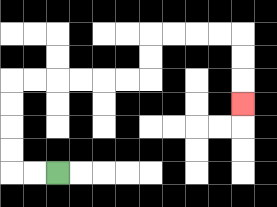{'start': '[2, 7]', 'end': '[10, 4]', 'path_directions': 'L,L,U,U,U,U,R,R,R,R,R,R,U,U,R,R,R,R,D,D,D', 'path_coordinates': '[[2, 7], [1, 7], [0, 7], [0, 6], [0, 5], [0, 4], [0, 3], [1, 3], [2, 3], [3, 3], [4, 3], [5, 3], [6, 3], [6, 2], [6, 1], [7, 1], [8, 1], [9, 1], [10, 1], [10, 2], [10, 3], [10, 4]]'}